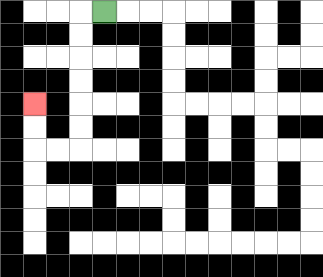{'start': '[4, 0]', 'end': '[1, 4]', 'path_directions': 'L,D,D,D,D,D,D,L,L,U,U', 'path_coordinates': '[[4, 0], [3, 0], [3, 1], [3, 2], [3, 3], [3, 4], [3, 5], [3, 6], [2, 6], [1, 6], [1, 5], [1, 4]]'}